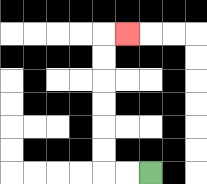{'start': '[6, 7]', 'end': '[5, 1]', 'path_directions': 'L,L,U,U,U,U,U,U,R', 'path_coordinates': '[[6, 7], [5, 7], [4, 7], [4, 6], [4, 5], [4, 4], [4, 3], [4, 2], [4, 1], [5, 1]]'}